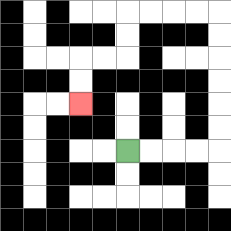{'start': '[5, 6]', 'end': '[3, 4]', 'path_directions': 'R,R,R,R,U,U,U,U,U,U,L,L,L,L,D,D,L,L,D,D', 'path_coordinates': '[[5, 6], [6, 6], [7, 6], [8, 6], [9, 6], [9, 5], [9, 4], [9, 3], [9, 2], [9, 1], [9, 0], [8, 0], [7, 0], [6, 0], [5, 0], [5, 1], [5, 2], [4, 2], [3, 2], [3, 3], [3, 4]]'}